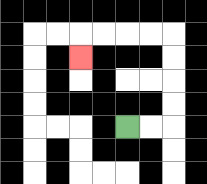{'start': '[5, 5]', 'end': '[3, 2]', 'path_directions': 'R,R,U,U,U,U,L,L,L,L,D', 'path_coordinates': '[[5, 5], [6, 5], [7, 5], [7, 4], [7, 3], [7, 2], [7, 1], [6, 1], [5, 1], [4, 1], [3, 1], [3, 2]]'}